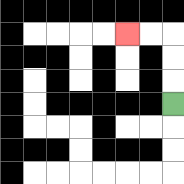{'start': '[7, 4]', 'end': '[5, 1]', 'path_directions': 'U,U,U,L,L', 'path_coordinates': '[[7, 4], [7, 3], [7, 2], [7, 1], [6, 1], [5, 1]]'}